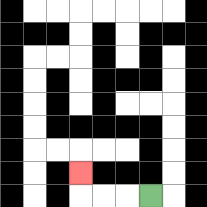{'start': '[6, 8]', 'end': '[3, 7]', 'path_directions': 'L,L,L,U', 'path_coordinates': '[[6, 8], [5, 8], [4, 8], [3, 8], [3, 7]]'}